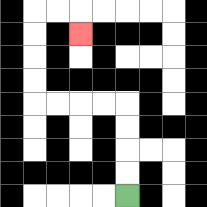{'start': '[5, 8]', 'end': '[3, 1]', 'path_directions': 'U,U,U,U,L,L,L,L,U,U,U,U,R,R,D', 'path_coordinates': '[[5, 8], [5, 7], [5, 6], [5, 5], [5, 4], [4, 4], [3, 4], [2, 4], [1, 4], [1, 3], [1, 2], [1, 1], [1, 0], [2, 0], [3, 0], [3, 1]]'}